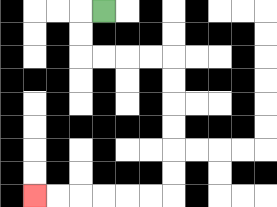{'start': '[4, 0]', 'end': '[1, 8]', 'path_directions': 'L,D,D,R,R,R,R,D,D,D,D,D,D,L,L,L,L,L,L', 'path_coordinates': '[[4, 0], [3, 0], [3, 1], [3, 2], [4, 2], [5, 2], [6, 2], [7, 2], [7, 3], [7, 4], [7, 5], [7, 6], [7, 7], [7, 8], [6, 8], [5, 8], [4, 8], [3, 8], [2, 8], [1, 8]]'}